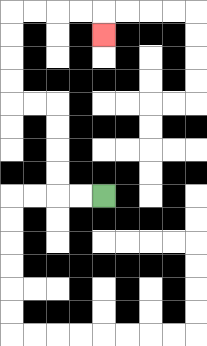{'start': '[4, 8]', 'end': '[4, 1]', 'path_directions': 'L,L,U,U,U,U,L,L,U,U,U,U,R,R,R,R,D', 'path_coordinates': '[[4, 8], [3, 8], [2, 8], [2, 7], [2, 6], [2, 5], [2, 4], [1, 4], [0, 4], [0, 3], [0, 2], [0, 1], [0, 0], [1, 0], [2, 0], [3, 0], [4, 0], [4, 1]]'}